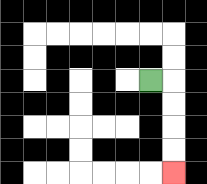{'start': '[6, 3]', 'end': '[7, 7]', 'path_directions': 'R,D,D,D,D', 'path_coordinates': '[[6, 3], [7, 3], [7, 4], [7, 5], [7, 6], [7, 7]]'}